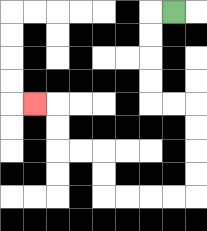{'start': '[7, 0]', 'end': '[1, 4]', 'path_directions': 'L,D,D,D,D,R,R,D,D,D,D,L,L,L,L,U,U,L,L,U,U,L', 'path_coordinates': '[[7, 0], [6, 0], [6, 1], [6, 2], [6, 3], [6, 4], [7, 4], [8, 4], [8, 5], [8, 6], [8, 7], [8, 8], [7, 8], [6, 8], [5, 8], [4, 8], [4, 7], [4, 6], [3, 6], [2, 6], [2, 5], [2, 4], [1, 4]]'}